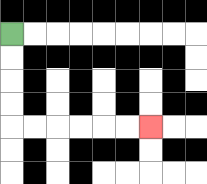{'start': '[0, 1]', 'end': '[6, 5]', 'path_directions': 'D,D,D,D,R,R,R,R,R,R', 'path_coordinates': '[[0, 1], [0, 2], [0, 3], [0, 4], [0, 5], [1, 5], [2, 5], [3, 5], [4, 5], [5, 5], [6, 5]]'}